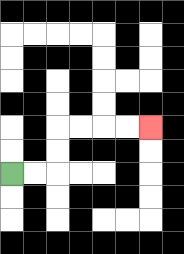{'start': '[0, 7]', 'end': '[6, 5]', 'path_directions': 'R,R,U,U,R,R,R,R', 'path_coordinates': '[[0, 7], [1, 7], [2, 7], [2, 6], [2, 5], [3, 5], [4, 5], [5, 5], [6, 5]]'}